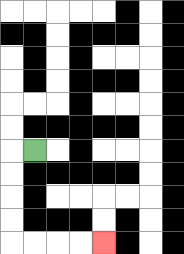{'start': '[1, 6]', 'end': '[4, 10]', 'path_directions': 'L,D,D,D,D,R,R,R,R', 'path_coordinates': '[[1, 6], [0, 6], [0, 7], [0, 8], [0, 9], [0, 10], [1, 10], [2, 10], [3, 10], [4, 10]]'}